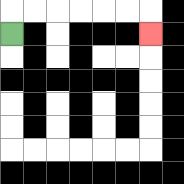{'start': '[0, 1]', 'end': '[6, 1]', 'path_directions': 'U,R,R,R,R,R,R,D', 'path_coordinates': '[[0, 1], [0, 0], [1, 0], [2, 0], [3, 0], [4, 0], [5, 0], [6, 0], [6, 1]]'}